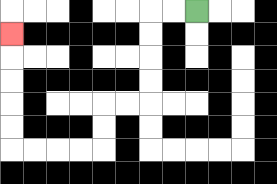{'start': '[8, 0]', 'end': '[0, 1]', 'path_directions': 'L,L,D,D,D,D,L,L,D,D,L,L,L,L,U,U,U,U,U', 'path_coordinates': '[[8, 0], [7, 0], [6, 0], [6, 1], [6, 2], [6, 3], [6, 4], [5, 4], [4, 4], [4, 5], [4, 6], [3, 6], [2, 6], [1, 6], [0, 6], [0, 5], [0, 4], [0, 3], [0, 2], [0, 1]]'}